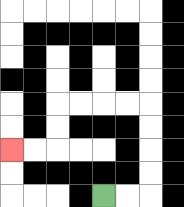{'start': '[4, 8]', 'end': '[0, 6]', 'path_directions': 'R,R,U,U,U,U,L,L,L,L,D,D,L,L', 'path_coordinates': '[[4, 8], [5, 8], [6, 8], [6, 7], [6, 6], [6, 5], [6, 4], [5, 4], [4, 4], [3, 4], [2, 4], [2, 5], [2, 6], [1, 6], [0, 6]]'}